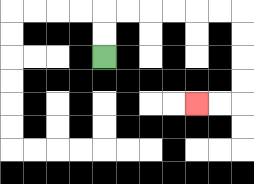{'start': '[4, 2]', 'end': '[8, 4]', 'path_directions': 'U,U,R,R,R,R,R,R,D,D,D,D,L,L', 'path_coordinates': '[[4, 2], [4, 1], [4, 0], [5, 0], [6, 0], [7, 0], [8, 0], [9, 0], [10, 0], [10, 1], [10, 2], [10, 3], [10, 4], [9, 4], [8, 4]]'}